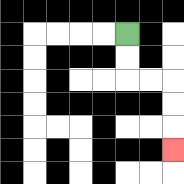{'start': '[5, 1]', 'end': '[7, 6]', 'path_directions': 'D,D,R,R,D,D,D', 'path_coordinates': '[[5, 1], [5, 2], [5, 3], [6, 3], [7, 3], [7, 4], [7, 5], [7, 6]]'}